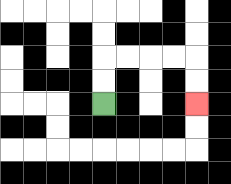{'start': '[4, 4]', 'end': '[8, 4]', 'path_directions': 'U,U,R,R,R,R,D,D', 'path_coordinates': '[[4, 4], [4, 3], [4, 2], [5, 2], [6, 2], [7, 2], [8, 2], [8, 3], [8, 4]]'}